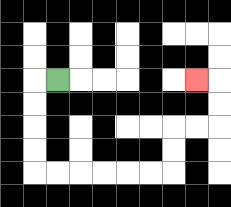{'start': '[2, 3]', 'end': '[8, 3]', 'path_directions': 'L,D,D,D,D,R,R,R,R,R,R,U,U,R,R,U,U,L', 'path_coordinates': '[[2, 3], [1, 3], [1, 4], [1, 5], [1, 6], [1, 7], [2, 7], [3, 7], [4, 7], [5, 7], [6, 7], [7, 7], [7, 6], [7, 5], [8, 5], [9, 5], [9, 4], [9, 3], [8, 3]]'}